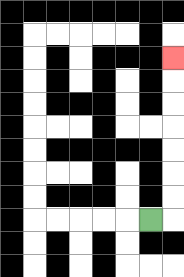{'start': '[6, 9]', 'end': '[7, 2]', 'path_directions': 'R,U,U,U,U,U,U,U', 'path_coordinates': '[[6, 9], [7, 9], [7, 8], [7, 7], [7, 6], [7, 5], [7, 4], [7, 3], [7, 2]]'}